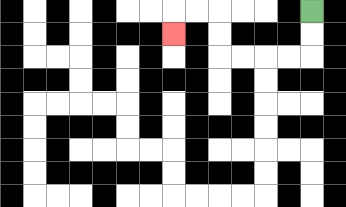{'start': '[13, 0]', 'end': '[7, 1]', 'path_directions': 'D,D,L,L,L,L,U,U,L,L,D', 'path_coordinates': '[[13, 0], [13, 1], [13, 2], [12, 2], [11, 2], [10, 2], [9, 2], [9, 1], [9, 0], [8, 0], [7, 0], [7, 1]]'}